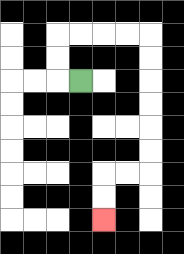{'start': '[3, 3]', 'end': '[4, 9]', 'path_directions': 'L,U,U,R,R,R,R,D,D,D,D,D,D,L,L,D,D', 'path_coordinates': '[[3, 3], [2, 3], [2, 2], [2, 1], [3, 1], [4, 1], [5, 1], [6, 1], [6, 2], [6, 3], [6, 4], [6, 5], [6, 6], [6, 7], [5, 7], [4, 7], [4, 8], [4, 9]]'}